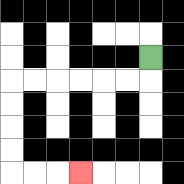{'start': '[6, 2]', 'end': '[3, 7]', 'path_directions': 'D,L,L,L,L,L,L,D,D,D,D,R,R,R', 'path_coordinates': '[[6, 2], [6, 3], [5, 3], [4, 3], [3, 3], [2, 3], [1, 3], [0, 3], [0, 4], [0, 5], [0, 6], [0, 7], [1, 7], [2, 7], [3, 7]]'}